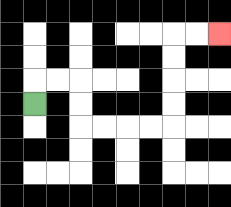{'start': '[1, 4]', 'end': '[9, 1]', 'path_directions': 'U,R,R,D,D,R,R,R,R,U,U,U,U,R,R', 'path_coordinates': '[[1, 4], [1, 3], [2, 3], [3, 3], [3, 4], [3, 5], [4, 5], [5, 5], [6, 5], [7, 5], [7, 4], [7, 3], [7, 2], [7, 1], [8, 1], [9, 1]]'}